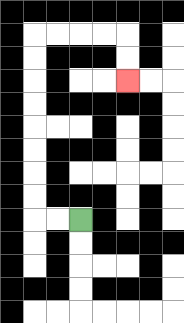{'start': '[3, 9]', 'end': '[5, 3]', 'path_directions': 'L,L,U,U,U,U,U,U,U,U,R,R,R,R,D,D', 'path_coordinates': '[[3, 9], [2, 9], [1, 9], [1, 8], [1, 7], [1, 6], [1, 5], [1, 4], [1, 3], [1, 2], [1, 1], [2, 1], [3, 1], [4, 1], [5, 1], [5, 2], [5, 3]]'}